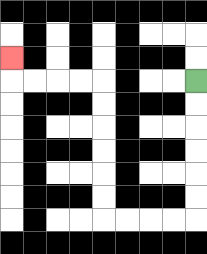{'start': '[8, 3]', 'end': '[0, 2]', 'path_directions': 'D,D,D,D,D,D,L,L,L,L,U,U,U,U,U,U,L,L,L,L,U', 'path_coordinates': '[[8, 3], [8, 4], [8, 5], [8, 6], [8, 7], [8, 8], [8, 9], [7, 9], [6, 9], [5, 9], [4, 9], [4, 8], [4, 7], [4, 6], [4, 5], [4, 4], [4, 3], [3, 3], [2, 3], [1, 3], [0, 3], [0, 2]]'}